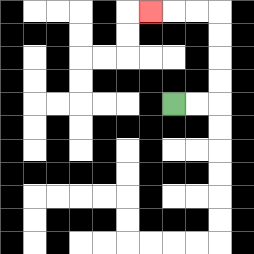{'start': '[7, 4]', 'end': '[6, 0]', 'path_directions': 'R,R,U,U,U,U,L,L,L', 'path_coordinates': '[[7, 4], [8, 4], [9, 4], [9, 3], [9, 2], [9, 1], [9, 0], [8, 0], [7, 0], [6, 0]]'}